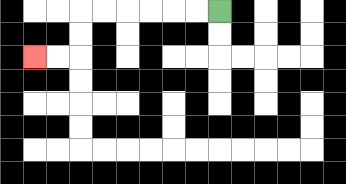{'start': '[9, 0]', 'end': '[1, 2]', 'path_directions': 'L,L,L,L,L,L,D,D,L,L', 'path_coordinates': '[[9, 0], [8, 0], [7, 0], [6, 0], [5, 0], [4, 0], [3, 0], [3, 1], [3, 2], [2, 2], [1, 2]]'}